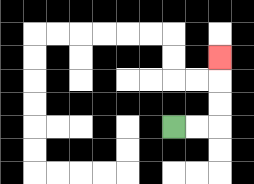{'start': '[7, 5]', 'end': '[9, 2]', 'path_directions': 'R,R,U,U,U', 'path_coordinates': '[[7, 5], [8, 5], [9, 5], [9, 4], [9, 3], [9, 2]]'}